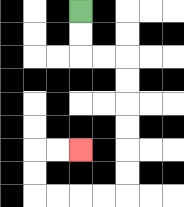{'start': '[3, 0]', 'end': '[3, 6]', 'path_directions': 'D,D,R,R,D,D,D,D,D,D,L,L,L,L,U,U,R,R', 'path_coordinates': '[[3, 0], [3, 1], [3, 2], [4, 2], [5, 2], [5, 3], [5, 4], [5, 5], [5, 6], [5, 7], [5, 8], [4, 8], [3, 8], [2, 8], [1, 8], [1, 7], [1, 6], [2, 6], [3, 6]]'}